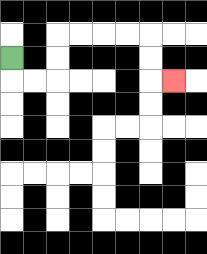{'start': '[0, 2]', 'end': '[7, 3]', 'path_directions': 'D,R,R,U,U,R,R,R,R,D,D,R', 'path_coordinates': '[[0, 2], [0, 3], [1, 3], [2, 3], [2, 2], [2, 1], [3, 1], [4, 1], [5, 1], [6, 1], [6, 2], [6, 3], [7, 3]]'}